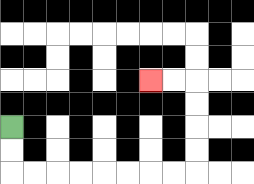{'start': '[0, 5]', 'end': '[6, 3]', 'path_directions': 'D,D,R,R,R,R,R,R,R,R,U,U,U,U,L,L', 'path_coordinates': '[[0, 5], [0, 6], [0, 7], [1, 7], [2, 7], [3, 7], [4, 7], [5, 7], [6, 7], [7, 7], [8, 7], [8, 6], [8, 5], [8, 4], [8, 3], [7, 3], [6, 3]]'}